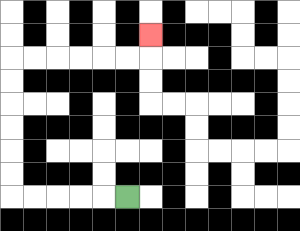{'start': '[5, 8]', 'end': '[6, 1]', 'path_directions': 'L,L,L,L,L,U,U,U,U,U,U,R,R,R,R,R,R,U', 'path_coordinates': '[[5, 8], [4, 8], [3, 8], [2, 8], [1, 8], [0, 8], [0, 7], [0, 6], [0, 5], [0, 4], [0, 3], [0, 2], [1, 2], [2, 2], [3, 2], [4, 2], [5, 2], [6, 2], [6, 1]]'}